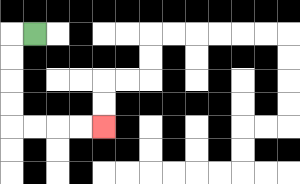{'start': '[1, 1]', 'end': '[4, 5]', 'path_directions': 'L,D,D,D,D,R,R,R,R', 'path_coordinates': '[[1, 1], [0, 1], [0, 2], [0, 3], [0, 4], [0, 5], [1, 5], [2, 5], [3, 5], [4, 5]]'}